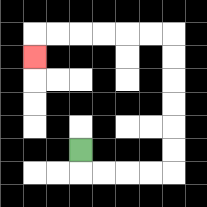{'start': '[3, 6]', 'end': '[1, 2]', 'path_directions': 'D,R,R,R,R,U,U,U,U,U,U,L,L,L,L,L,L,D', 'path_coordinates': '[[3, 6], [3, 7], [4, 7], [5, 7], [6, 7], [7, 7], [7, 6], [7, 5], [7, 4], [7, 3], [7, 2], [7, 1], [6, 1], [5, 1], [4, 1], [3, 1], [2, 1], [1, 1], [1, 2]]'}